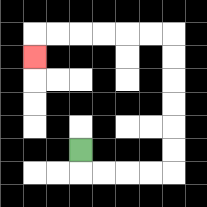{'start': '[3, 6]', 'end': '[1, 2]', 'path_directions': 'D,R,R,R,R,U,U,U,U,U,U,L,L,L,L,L,L,D', 'path_coordinates': '[[3, 6], [3, 7], [4, 7], [5, 7], [6, 7], [7, 7], [7, 6], [7, 5], [7, 4], [7, 3], [7, 2], [7, 1], [6, 1], [5, 1], [4, 1], [3, 1], [2, 1], [1, 1], [1, 2]]'}